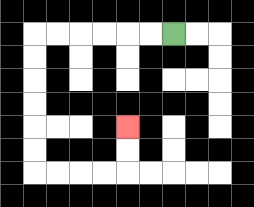{'start': '[7, 1]', 'end': '[5, 5]', 'path_directions': 'L,L,L,L,L,L,D,D,D,D,D,D,R,R,R,R,U,U', 'path_coordinates': '[[7, 1], [6, 1], [5, 1], [4, 1], [3, 1], [2, 1], [1, 1], [1, 2], [1, 3], [1, 4], [1, 5], [1, 6], [1, 7], [2, 7], [3, 7], [4, 7], [5, 7], [5, 6], [5, 5]]'}